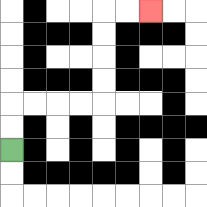{'start': '[0, 6]', 'end': '[6, 0]', 'path_directions': 'U,U,R,R,R,R,U,U,U,U,R,R', 'path_coordinates': '[[0, 6], [0, 5], [0, 4], [1, 4], [2, 4], [3, 4], [4, 4], [4, 3], [4, 2], [4, 1], [4, 0], [5, 0], [6, 0]]'}